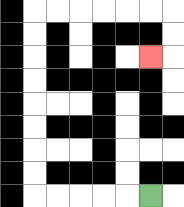{'start': '[6, 8]', 'end': '[6, 2]', 'path_directions': 'L,L,L,L,L,U,U,U,U,U,U,U,U,R,R,R,R,R,R,D,D,L', 'path_coordinates': '[[6, 8], [5, 8], [4, 8], [3, 8], [2, 8], [1, 8], [1, 7], [1, 6], [1, 5], [1, 4], [1, 3], [1, 2], [1, 1], [1, 0], [2, 0], [3, 0], [4, 0], [5, 0], [6, 0], [7, 0], [7, 1], [7, 2], [6, 2]]'}